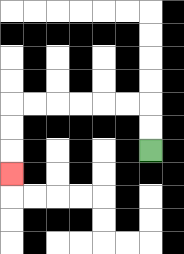{'start': '[6, 6]', 'end': '[0, 7]', 'path_directions': 'U,U,L,L,L,L,L,L,D,D,D', 'path_coordinates': '[[6, 6], [6, 5], [6, 4], [5, 4], [4, 4], [3, 4], [2, 4], [1, 4], [0, 4], [0, 5], [0, 6], [0, 7]]'}